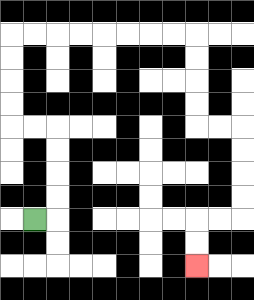{'start': '[1, 9]', 'end': '[8, 11]', 'path_directions': 'R,U,U,U,U,L,L,U,U,U,U,R,R,R,R,R,R,R,R,D,D,D,D,R,R,D,D,D,D,L,L,D,D', 'path_coordinates': '[[1, 9], [2, 9], [2, 8], [2, 7], [2, 6], [2, 5], [1, 5], [0, 5], [0, 4], [0, 3], [0, 2], [0, 1], [1, 1], [2, 1], [3, 1], [4, 1], [5, 1], [6, 1], [7, 1], [8, 1], [8, 2], [8, 3], [8, 4], [8, 5], [9, 5], [10, 5], [10, 6], [10, 7], [10, 8], [10, 9], [9, 9], [8, 9], [8, 10], [8, 11]]'}